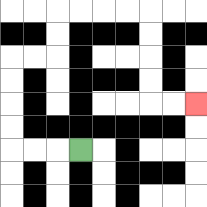{'start': '[3, 6]', 'end': '[8, 4]', 'path_directions': 'L,L,L,U,U,U,U,R,R,U,U,R,R,R,R,D,D,D,D,R,R', 'path_coordinates': '[[3, 6], [2, 6], [1, 6], [0, 6], [0, 5], [0, 4], [0, 3], [0, 2], [1, 2], [2, 2], [2, 1], [2, 0], [3, 0], [4, 0], [5, 0], [6, 0], [6, 1], [6, 2], [6, 3], [6, 4], [7, 4], [8, 4]]'}